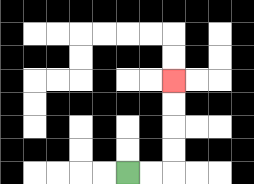{'start': '[5, 7]', 'end': '[7, 3]', 'path_directions': 'R,R,U,U,U,U', 'path_coordinates': '[[5, 7], [6, 7], [7, 7], [7, 6], [7, 5], [7, 4], [7, 3]]'}